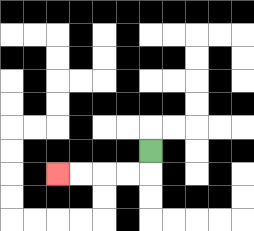{'start': '[6, 6]', 'end': '[2, 7]', 'path_directions': 'D,L,L,L,L', 'path_coordinates': '[[6, 6], [6, 7], [5, 7], [4, 7], [3, 7], [2, 7]]'}